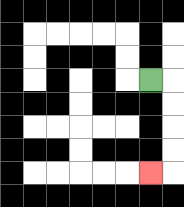{'start': '[6, 3]', 'end': '[6, 7]', 'path_directions': 'R,D,D,D,D,L', 'path_coordinates': '[[6, 3], [7, 3], [7, 4], [7, 5], [7, 6], [7, 7], [6, 7]]'}